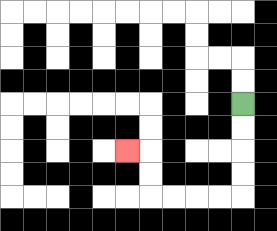{'start': '[10, 4]', 'end': '[5, 6]', 'path_directions': 'D,D,D,D,L,L,L,L,U,U,L', 'path_coordinates': '[[10, 4], [10, 5], [10, 6], [10, 7], [10, 8], [9, 8], [8, 8], [7, 8], [6, 8], [6, 7], [6, 6], [5, 6]]'}